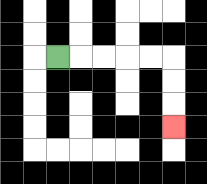{'start': '[2, 2]', 'end': '[7, 5]', 'path_directions': 'R,R,R,R,R,D,D,D', 'path_coordinates': '[[2, 2], [3, 2], [4, 2], [5, 2], [6, 2], [7, 2], [7, 3], [7, 4], [7, 5]]'}